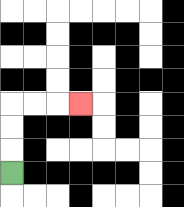{'start': '[0, 7]', 'end': '[3, 4]', 'path_directions': 'U,U,U,R,R,R', 'path_coordinates': '[[0, 7], [0, 6], [0, 5], [0, 4], [1, 4], [2, 4], [3, 4]]'}